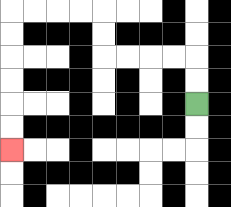{'start': '[8, 4]', 'end': '[0, 6]', 'path_directions': 'U,U,L,L,L,L,U,U,L,L,L,L,D,D,D,D,D,D', 'path_coordinates': '[[8, 4], [8, 3], [8, 2], [7, 2], [6, 2], [5, 2], [4, 2], [4, 1], [4, 0], [3, 0], [2, 0], [1, 0], [0, 0], [0, 1], [0, 2], [0, 3], [0, 4], [0, 5], [0, 6]]'}